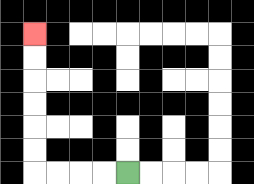{'start': '[5, 7]', 'end': '[1, 1]', 'path_directions': 'L,L,L,L,U,U,U,U,U,U', 'path_coordinates': '[[5, 7], [4, 7], [3, 7], [2, 7], [1, 7], [1, 6], [1, 5], [1, 4], [1, 3], [1, 2], [1, 1]]'}